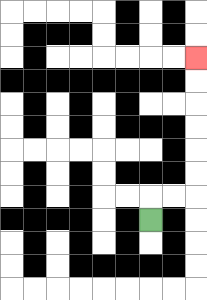{'start': '[6, 9]', 'end': '[8, 2]', 'path_directions': 'U,R,R,U,U,U,U,U,U', 'path_coordinates': '[[6, 9], [6, 8], [7, 8], [8, 8], [8, 7], [8, 6], [8, 5], [8, 4], [8, 3], [8, 2]]'}